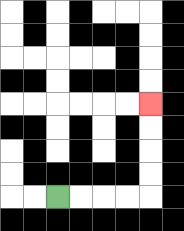{'start': '[2, 8]', 'end': '[6, 4]', 'path_directions': 'R,R,R,R,U,U,U,U', 'path_coordinates': '[[2, 8], [3, 8], [4, 8], [5, 8], [6, 8], [6, 7], [6, 6], [6, 5], [6, 4]]'}